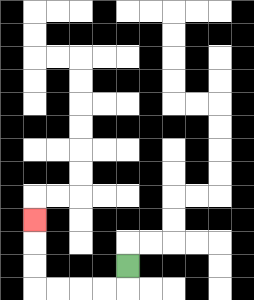{'start': '[5, 11]', 'end': '[1, 9]', 'path_directions': 'D,L,L,L,L,U,U,U', 'path_coordinates': '[[5, 11], [5, 12], [4, 12], [3, 12], [2, 12], [1, 12], [1, 11], [1, 10], [1, 9]]'}